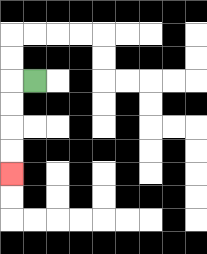{'start': '[1, 3]', 'end': '[0, 7]', 'path_directions': 'L,D,D,D,D', 'path_coordinates': '[[1, 3], [0, 3], [0, 4], [0, 5], [0, 6], [0, 7]]'}